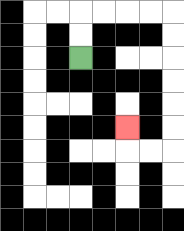{'start': '[3, 2]', 'end': '[5, 5]', 'path_directions': 'U,U,R,R,R,R,D,D,D,D,D,D,L,L,U', 'path_coordinates': '[[3, 2], [3, 1], [3, 0], [4, 0], [5, 0], [6, 0], [7, 0], [7, 1], [7, 2], [7, 3], [7, 4], [7, 5], [7, 6], [6, 6], [5, 6], [5, 5]]'}